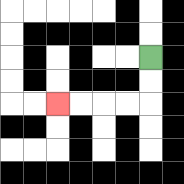{'start': '[6, 2]', 'end': '[2, 4]', 'path_directions': 'D,D,L,L,L,L', 'path_coordinates': '[[6, 2], [6, 3], [6, 4], [5, 4], [4, 4], [3, 4], [2, 4]]'}